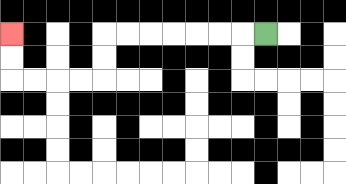{'start': '[11, 1]', 'end': '[0, 1]', 'path_directions': 'L,L,L,L,L,L,L,D,D,L,L,L,L,U,U', 'path_coordinates': '[[11, 1], [10, 1], [9, 1], [8, 1], [7, 1], [6, 1], [5, 1], [4, 1], [4, 2], [4, 3], [3, 3], [2, 3], [1, 3], [0, 3], [0, 2], [0, 1]]'}